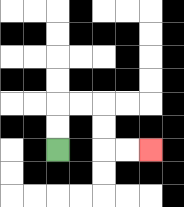{'start': '[2, 6]', 'end': '[6, 6]', 'path_directions': 'U,U,R,R,D,D,R,R', 'path_coordinates': '[[2, 6], [2, 5], [2, 4], [3, 4], [4, 4], [4, 5], [4, 6], [5, 6], [6, 6]]'}